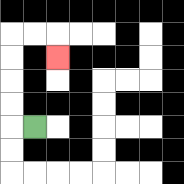{'start': '[1, 5]', 'end': '[2, 2]', 'path_directions': 'L,U,U,U,U,R,R,D', 'path_coordinates': '[[1, 5], [0, 5], [0, 4], [0, 3], [0, 2], [0, 1], [1, 1], [2, 1], [2, 2]]'}